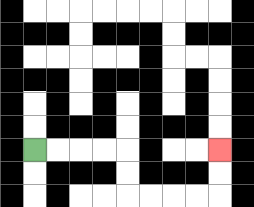{'start': '[1, 6]', 'end': '[9, 6]', 'path_directions': 'R,R,R,R,D,D,R,R,R,R,U,U', 'path_coordinates': '[[1, 6], [2, 6], [3, 6], [4, 6], [5, 6], [5, 7], [5, 8], [6, 8], [7, 8], [8, 8], [9, 8], [9, 7], [9, 6]]'}